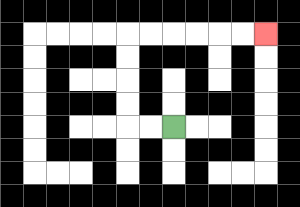{'start': '[7, 5]', 'end': '[11, 1]', 'path_directions': 'L,L,U,U,U,U,R,R,R,R,R,R', 'path_coordinates': '[[7, 5], [6, 5], [5, 5], [5, 4], [5, 3], [5, 2], [5, 1], [6, 1], [7, 1], [8, 1], [9, 1], [10, 1], [11, 1]]'}